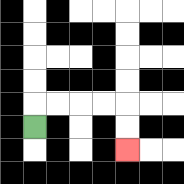{'start': '[1, 5]', 'end': '[5, 6]', 'path_directions': 'U,R,R,R,R,D,D', 'path_coordinates': '[[1, 5], [1, 4], [2, 4], [3, 4], [4, 4], [5, 4], [5, 5], [5, 6]]'}